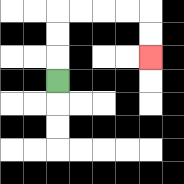{'start': '[2, 3]', 'end': '[6, 2]', 'path_directions': 'U,U,U,R,R,R,R,D,D', 'path_coordinates': '[[2, 3], [2, 2], [2, 1], [2, 0], [3, 0], [4, 0], [5, 0], [6, 0], [6, 1], [6, 2]]'}